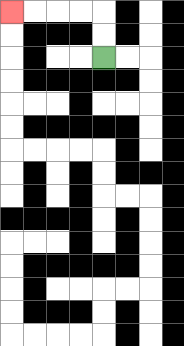{'start': '[4, 2]', 'end': '[0, 0]', 'path_directions': 'U,U,L,L,L,L', 'path_coordinates': '[[4, 2], [4, 1], [4, 0], [3, 0], [2, 0], [1, 0], [0, 0]]'}